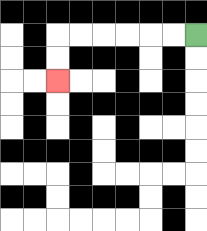{'start': '[8, 1]', 'end': '[2, 3]', 'path_directions': 'L,L,L,L,L,L,D,D', 'path_coordinates': '[[8, 1], [7, 1], [6, 1], [5, 1], [4, 1], [3, 1], [2, 1], [2, 2], [2, 3]]'}